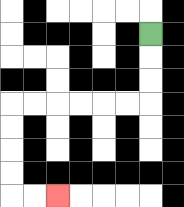{'start': '[6, 1]', 'end': '[2, 8]', 'path_directions': 'D,D,D,L,L,L,L,L,L,D,D,D,D,R,R', 'path_coordinates': '[[6, 1], [6, 2], [6, 3], [6, 4], [5, 4], [4, 4], [3, 4], [2, 4], [1, 4], [0, 4], [0, 5], [0, 6], [0, 7], [0, 8], [1, 8], [2, 8]]'}